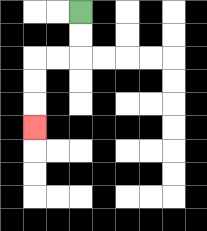{'start': '[3, 0]', 'end': '[1, 5]', 'path_directions': 'D,D,L,L,D,D,D', 'path_coordinates': '[[3, 0], [3, 1], [3, 2], [2, 2], [1, 2], [1, 3], [1, 4], [1, 5]]'}